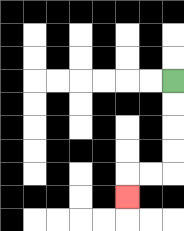{'start': '[7, 3]', 'end': '[5, 8]', 'path_directions': 'D,D,D,D,L,L,D', 'path_coordinates': '[[7, 3], [7, 4], [7, 5], [7, 6], [7, 7], [6, 7], [5, 7], [5, 8]]'}